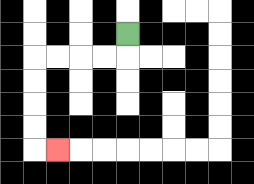{'start': '[5, 1]', 'end': '[2, 6]', 'path_directions': 'D,L,L,L,L,D,D,D,D,R', 'path_coordinates': '[[5, 1], [5, 2], [4, 2], [3, 2], [2, 2], [1, 2], [1, 3], [1, 4], [1, 5], [1, 6], [2, 6]]'}